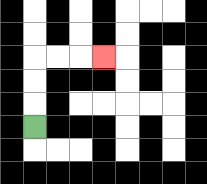{'start': '[1, 5]', 'end': '[4, 2]', 'path_directions': 'U,U,U,R,R,R', 'path_coordinates': '[[1, 5], [1, 4], [1, 3], [1, 2], [2, 2], [3, 2], [4, 2]]'}